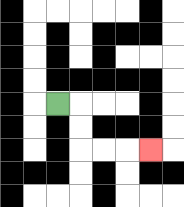{'start': '[2, 4]', 'end': '[6, 6]', 'path_directions': 'R,D,D,R,R,R', 'path_coordinates': '[[2, 4], [3, 4], [3, 5], [3, 6], [4, 6], [5, 6], [6, 6]]'}